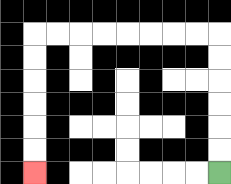{'start': '[9, 7]', 'end': '[1, 7]', 'path_directions': 'U,U,U,U,U,U,L,L,L,L,L,L,L,L,D,D,D,D,D,D', 'path_coordinates': '[[9, 7], [9, 6], [9, 5], [9, 4], [9, 3], [9, 2], [9, 1], [8, 1], [7, 1], [6, 1], [5, 1], [4, 1], [3, 1], [2, 1], [1, 1], [1, 2], [1, 3], [1, 4], [1, 5], [1, 6], [1, 7]]'}